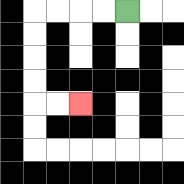{'start': '[5, 0]', 'end': '[3, 4]', 'path_directions': 'L,L,L,L,D,D,D,D,R,R', 'path_coordinates': '[[5, 0], [4, 0], [3, 0], [2, 0], [1, 0], [1, 1], [1, 2], [1, 3], [1, 4], [2, 4], [3, 4]]'}